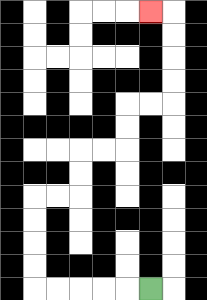{'start': '[6, 12]', 'end': '[6, 0]', 'path_directions': 'L,L,L,L,L,U,U,U,U,R,R,U,U,R,R,U,U,R,R,U,U,U,U,L', 'path_coordinates': '[[6, 12], [5, 12], [4, 12], [3, 12], [2, 12], [1, 12], [1, 11], [1, 10], [1, 9], [1, 8], [2, 8], [3, 8], [3, 7], [3, 6], [4, 6], [5, 6], [5, 5], [5, 4], [6, 4], [7, 4], [7, 3], [7, 2], [7, 1], [7, 0], [6, 0]]'}